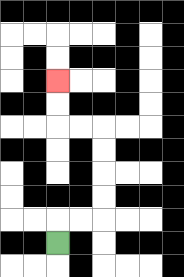{'start': '[2, 10]', 'end': '[2, 3]', 'path_directions': 'U,R,R,U,U,U,U,L,L,U,U', 'path_coordinates': '[[2, 10], [2, 9], [3, 9], [4, 9], [4, 8], [4, 7], [4, 6], [4, 5], [3, 5], [2, 5], [2, 4], [2, 3]]'}